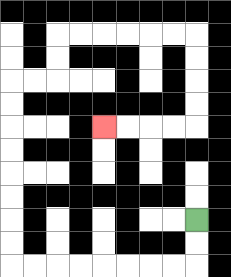{'start': '[8, 9]', 'end': '[4, 5]', 'path_directions': 'D,D,L,L,L,L,L,L,L,L,U,U,U,U,U,U,U,U,R,R,U,U,R,R,R,R,R,R,D,D,D,D,L,L,L,L', 'path_coordinates': '[[8, 9], [8, 10], [8, 11], [7, 11], [6, 11], [5, 11], [4, 11], [3, 11], [2, 11], [1, 11], [0, 11], [0, 10], [0, 9], [0, 8], [0, 7], [0, 6], [0, 5], [0, 4], [0, 3], [1, 3], [2, 3], [2, 2], [2, 1], [3, 1], [4, 1], [5, 1], [6, 1], [7, 1], [8, 1], [8, 2], [8, 3], [8, 4], [8, 5], [7, 5], [6, 5], [5, 5], [4, 5]]'}